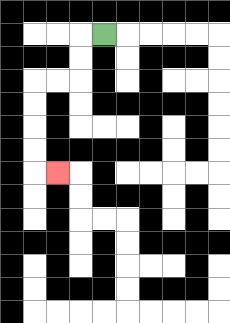{'start': '[4, 1]', 'end': '[2, 7]', 'path_directions': 'L,D,D,L,L,D,D,D,D,R', 'path_coordinates': '[[4, 1], [3, 1], [3, 2], [3, 3], [2, 3], [1, 3], [1, 4], [1, 5], [1, 6], [1, 7], [2, 7]]'}